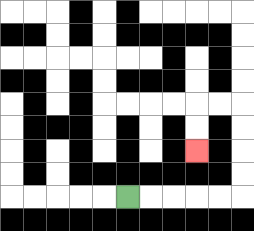{'start': '[5, 8]', 'end': '[8, 6]', 'path_directions': 'R,R,R,R,R,U,U,U,U,L,L,D,D', 'path_coordinates': '[[5, 8], [6, 8], [7, 8], [8, 8], [9, 8], [10, 8], [10, 7], [10, 6], [10, 5], [10, 4], [9, 4], [8, 4], [8, 5], [8, 6]]'}